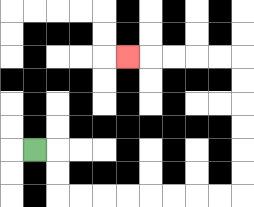{'start': '[1, 6]', 'end': '[5, 2]', 'path_directions': 'R,D,D,R,R,R,R,R,R,R,R,U,U,U,U,U,U,L,L,L,L,L', 'path_coordinates': '[[1, 6], [2, 6], [2, 7], [2, 8], [3, 8], [4, 8], [5, 8], [6, 8], [7, 8], [8, 8], [9, 8], [10, 8], [10, 7], [10, 6], [10, 5], [10, 4], [10, 3], [10, 2], [9, 2], [8, 2], [7, 2], [6, 2], [5, 2]]'}